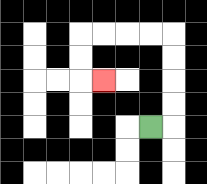{'start': '[6, 5]', 'end': '[4, 3]', 'path_directions': 'R,U,U,U,U,L,L,L,L,D,D,R', 'path_coordinates': '[[6, 5], [7, 5], [7, 4], [7, 3], [7, 2], [7, 1], [6, 1], [5, 1], [4, 1], [3, 1], [3, 2], [3, 3], [4, 3]]'}